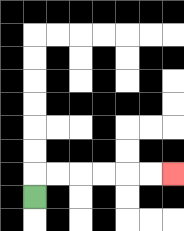{'start': '[1, 8]', 'end': '[7, 7]', 'path_directions': 'U,R,R,R,R,R,R', 'path_coordinates': '[[1, 8], [1, 7], [2, 7], [3, 7], [4, 7], [5, 7], [6, 7], [7, 7]]'}